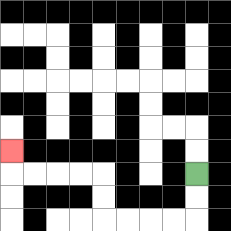{'start': '[8, 7]', 'end': '[0, 6]', 'path_directions': 'D,D,L,L,L,L,U,U,L,L,L,L,U', 'path_coordinates': '[[8, 7], [8, 8], [8, 9], [7, 9], [6, 9], [5, 9], [4, 9], [4, 8], [4, 7], [3, 7], [2, 7], [1, 7], [0, 7], [0, 6]]'}